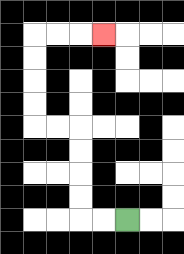{'start': '[5, 9]', 'end': '[4, 1]', 'path_directions': 'L,L,U,U,U,U,L,L,U,U,U,U,R,R,R', 'path_coordinates': '[[5, 9], [4, 9], [3, 9], [3, 8], [3, 7], [3, 6], [3, 5], [2, 5], [1, 5], [1, 4], [1, 3], [1, 2], [1, 1], [2, 1], [3, 1], [4, 1]]'}